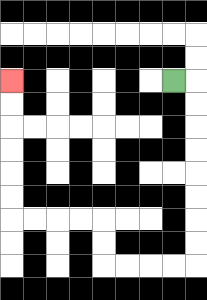{'start': '[7, 3]', 'end': '[0, 3]', 'path_directions': 'R,D,D,D,D,D,D,D,D,L,L,L,L,U,U,L,L,L,L,U,U,U,U,U,U', 'path_coordinates': '[[7, 3], [8, 3], [8, 4], [8, 5], [8, 6], [8, 7], [8, 8], [8, 9], [8, 10], [8, 11], [7, 11], [6, 11], [5, 11], [4, 11], [4, 10], [4, 9], [3, 9], [2, 9], [1, 9], [0, 9], [0, 8], [0, 7], [0, 6], [0, 5], [0, 4], [0, 3]]'}